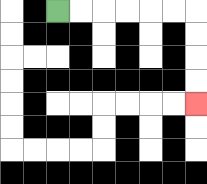{'start': '[2, 0]', 'end': '[8, 4]', 'path_directions': 'R,R,R,R,R,R,D,D,D,D', 'path_coordinates': '[[2, 0], [3, 0], [4, 0], [5, 0], [6, 0], [7, 0], [8, 0], [8, 1], [8, 2], [8, 3], [8, 4]]'}